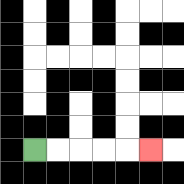{'start': '[1, 6]', 'end': '[6, 6]', 'path_directions': 'R,R,R,R,R', 'path_coordinates': '[[1, 6], [2, 6], [3, 6], [4, 6], [5, 6], [6, 6]]'}